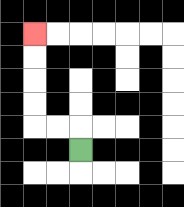{'start': '[3, 6]', 'end': '[1, 1]', 'path_directions': 'U,L,L,U,U,U,U', 'path_coordinates': '[[3, 6], [3, 5], [2, 5], [1, 5], [1, 4], [1, 3], [1, 2], [1, 1]]'}